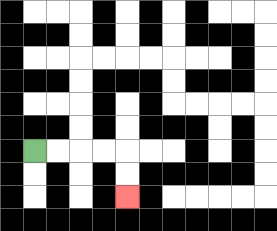{'start': '[1, 6]', 'end': '[5, 8]', 'path_directions': 'R,R,R,R,D,D', 'path_coordinates': '[[1, 6], [2, 6], [3, 6], [4, 6], [5, 6], [5, 7], [5, 8]]'}